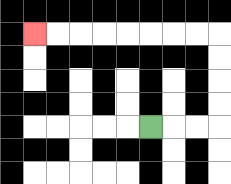{'start': '[6, 5]', 'end': '[1, 1]', 'path_directions': 'R,R,R,U,U,U,U,L,L,L,L,L,L,L,L', 'path_coordinates': '[[6, 5], [7, 5], [8, 5], [9, 5], [9, 4], [9, 3], [9, 2], [9, 1], [8, 1], [7, 1], [6, 1], [5, 1], [4, 1], [3, 1], [2, 1], [1, 1]]'}